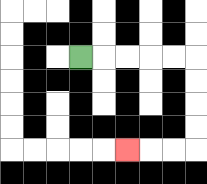{'start': '[3, 2]', 'end': '[5, 6]', 'path_directions': 'R,R,R,R,R,D,D,D,D,L,L,L', 'path_coordinates': '[[3, 2], [4, 2], [5, 2], [6, 2], [7, 2], [8, 2], [8, 3], [8, 4], [8, 5], [8, 6], [7, 6], [6, 6], [5, 6]]'}